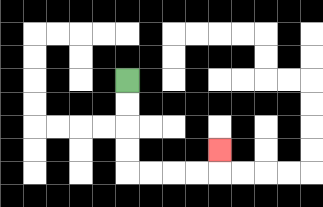{'start': '[5, 3]', 'end': '[9, 6]', 'path_directions': 'D,D,D,D,R,R,R,R,U', 'path_coordinates': '[[5, 3], [5, 4], [5, 5], [5, 6], [5, 7], [6, 7], [7, 7], [8, 7], [9, 7], [9, 6]]'}